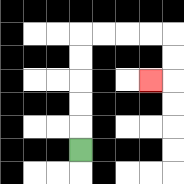{'start': '[3, 6]', 'end': '[6, 3]', 'path_directions': 'U,U,U,U,U,R,R,R,R,D,D,L', 'path_coordinates': '[[3, 6], [3, 5], [3, 4], [3, 3], [3, 2], [3, 1], [4, 1], [5, 1], [6, 1], [7, 1], [7, 2], [7, 3], [6, 3]]'}